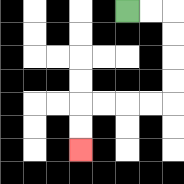{'start': '[5, 0]', 'end': '[3, 6]', 'path_directions': 'R,R,D,D,D,D,L,L,L,L,D,D', 'path_coordinates': '[[5, 0], [6, 0], [7, 0], [7, 1], [7, 2], [7, 3], [7, 4], [6, 4], [5, 4], [4, 4], [3, 4], [3, 5], [3, 6]]'}